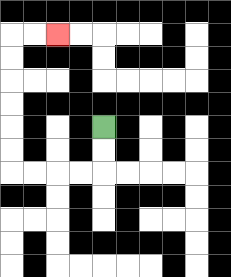{'start': '[4, 5]', 'end': '[2, 1]', 'path_directions': 'D,D,L,L,L,L,U,U,U,U,U,U,R,R', 'path_coordinates': '[[4, 5], [4, 6], [4, 7], [3, 7], [2, 7], [1, 7], [0, 7], [0, 6], [0, 5], [0, 4], [0, 3], [0, 2], [0, 1], [1, 1], [2, 1]]'}